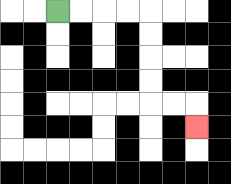{'start': '[2, 0]', 'end': '[8, 5]', 'path_directions': 'R,R,R,R,D,D,D,D,R,R,D', 'path_coordinates': '[[2, 0], [3, 0], [4, 0], [5, 0], [6, 0], [6, 1], [6, 2], [6, 3], [6, 4], [7, 4], [8, 4], [8, 5]]'}